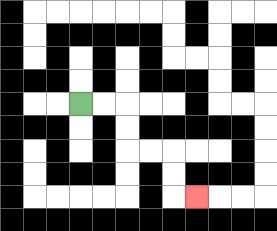{'start': '[3, 4]', 'end': '[8, 8]', 'path_directions': 'R,R,D,D,R,R,D,D,R', 'path_coordinates': '[[3, 4], [4, 4], [5, 4], [5, 5], [5, 6], [6, 6], [7, 6], [7, 7], [7, 8], [8, 8]]'}